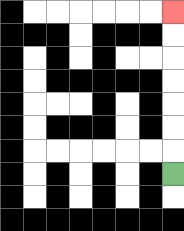{'start': '[7, 7]', 'end': '[7, 0]', 'path_directions': 'U,U,U,U,U,U,U', 'path_coordinates': '[[7, 7], [7, 6], [7, 5], [7, 4], [7, 3], [7, 2], [7, 1], [7, 0]]'}